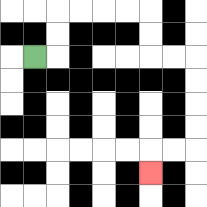{'start': '[1, 2]', 'end': '[6, 7]', 'path_directions': 'R,U,U,R,R,R,R,D,D,R,R,D,D,D,D,L,L,D', 'path_coordinates': '[[1, 2], [2, 2], [2, 1], [2, 0], [3, 0], [4, 0], [5, 0], [6, 0], [6, 1], [6, 2], [7, 2], [8, 2], [8, 3], [8, 4], [8, 5], [8, 6], [7, 6], [6, 6], [6, 7]]'}